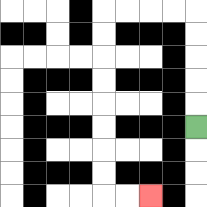{'start': '[8, 5]', 'end': '[6, 8]', 'path_directions': 'U,U,U,U,U,L,L,L,L,D,D,D,D,D,D,D,D,R,R', 'path_coordinates': '[[8, 5], [8, 4], [8, 3], [8, 2], [8, 1], [8, 0], [7, 0], [6, 0], [5, 0], [4, 0], [4, 1], [4, 2], [4, 3], [4, 4], [4, 5], [4, 6], [4, 7], [4, 8], [5, 8], [6, 8]]'}